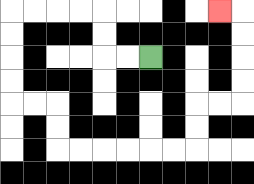{'start': '[6, 2]', 'end': '[9, 0]', 'path_directions': 'L,L,U,U,L,L,L,L,D,D,D,D,R,R,D,D,R,R,R,R,R,R,U,U,R,R,U,U,U,U,L', 'path_coordinates': '[[6, 2], [5, 2], [4, 2], [4, 1], [4, 0], [3, 0], [2, 0], [1, 0], [0, 0], [0, 1], [0, 2], [0, 3], [0, 4], [1, 4], [2, 4], [2, 5], [2, 6], [3, 6], [4, 6], [5, 6], [6, 6], [7, 6], [8, 6], [8, 5], [8, 4], [9, 4], [10, 4], [10, 3], [10, 2], [10, 1], [10, 0], [9, 0]]'}